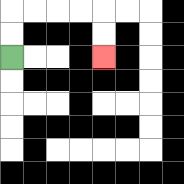{'start': '[0, 2]', 'end': '[4, 2]', 'path_directions': 'U,U,R,R,R,R,D,D', 'path_coordinates': '[[0, 2], [0, 1], [0, 0], [1, 0], [2, 0], [3, 0], [4, 0], [4, 1], [4, 2]]'}